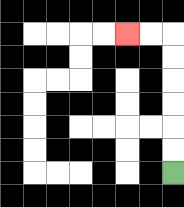{'start': '[7, 7]', 'end': '[5, 1]', 'path_directions': 'U,U,U,U,U,U,L,L', 'path_coordinates': '[[7, 7], [7, 6], [7, 5], [7, 4], [7, 3], [7, 2], [7, 1], [6, 1], [5, 1]]'}